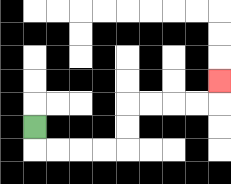{'start': '[1, 5]', 'end': '[9, 3]', 'path_directions': 'D,R,R,R,R,U,U,R,R,R,R,U', 'path_coordinates': '[[1, 5], [1, 6], [2, 6], [3, 6], [4, 6], [5, 6], [5, 5], [5, 4], [6, 4], [7, 4], [8, 4], [9, 4], [9, 3]]'}